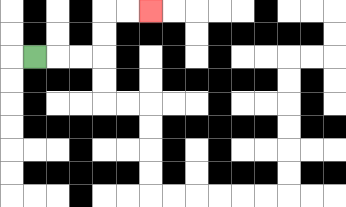{'start': '[1, 2]', 'end': '[6, 0]', 'path_directions': 'R,R,R,U,U,R,R', 'path_coordinates': '[[1, 2], [2, 2], [3, 2], [4, 2], [4, 1], [4, 0], [5, 0], [6, 0]]'}